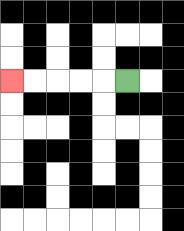{'start': '[5, 3]', 'end': '[0, 3]', 'path_directions': 'L,L,L,L,L', 'path_coordinates': '[[5, 3], [4, 3], [3, 3], [2, 3], [1, 3], [0, 3]]'}